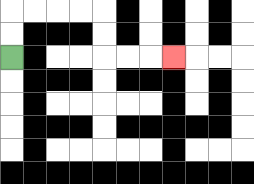{'start': '[0, 2]', 'end': '[7, 2]', 'path_directions': 'U,U,R,R,R,R,D,D,R,R,R', 'path_coordinates': '[[0, 2], [0, 1], [0, 0], [1, 0], [2, 0], [3, 0], [4, 0], [4, 1], [4, 2], [5, 2], [6, 2], [7, 2]]'}